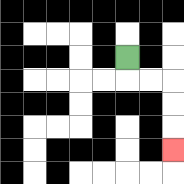{'start': '[5, 2]', 'end': '[7, 6]', 'path_directions': 'D,R,R,D,D,D', 'path_coordinates': '[[5, 2], [5, 3], [6, 3], [7, 3], [7, 4], [7, 5], [7, 6]]'}